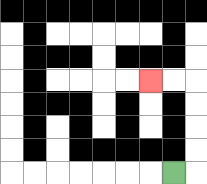{'start': '[7, 7]', 'end': '[6, 3]', 'path_directions': 'R,U,U,U,U,L,L', 'path_coordinates': '[[7, 7], [8, 7], [8, 6], [8, 5], [8, 4], [8, 3], [7, 3], [6, 3]]'}